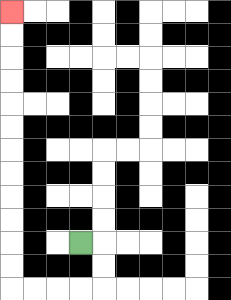{'start': '[3, 10]', 'end': '[0, 0]', 'path_directions': 'R,D,D,L,L,L,L,U,U,U,U,U,U,U,U,U,U,U,U', 'path_coordinates': '[[3, 10], [4, 10], [4, 11], [4, 12], [3, 12], [2, 12], [1, 12], [0, 12], [0, 11], [0, 10], [0, 9], [0, 8], [0, 7], [0, 6], [0, 5], [0, 4], [0, 3], [0, 2], [0, 1], [0, 0]]'}